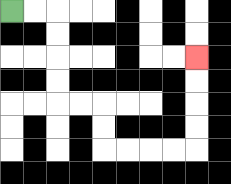{'start': '[0, 0]', 'end': '[8, 2]', 'path_directions': 'R,R,D,D,D,D,R,R,D,D,R,R,R,R,U,U,U,U', 'path_coordinates': '[[0, 0], [1, 0], [2, 0], [2, 1], [2, 2], [2, 3], [2, 4], [3, 4], [4, 4], [4, 5], [4, 6], [5, 6], [6, 6], [7, 6], [8, 6], [8, 5], [8, 4], [8, 3], [8, 2]]'}